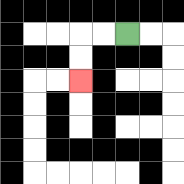{'start': '[5, 1]', 'end': '[3, 3]', 'path_directions': 'L,L,D,D', 'path_coordinates': '[[5, 1], [4, 1], [3, 1], [3, 2], [3, 3]]'}